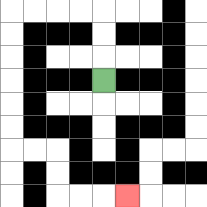{'start': '[4, 3]', 'end': '[5, 8]', 'path_directions': 'U,U,U,L,L,L,L,D,D,D,D,D,D,R,R,D,D,R,R,R', 'path_coordinates': '[[4, 3], [4, 2], [4, 1], [4, 0], [3, 0], [2, 0], [1, 0], [0, 0], [0, 1], [0, 2], [0, 3], [0, 4], [0, 5], [0, 6], [1, 6], [2, 6], [2, 7], [2, 8], [3, 8], [4, 8], [5, 8]]'}